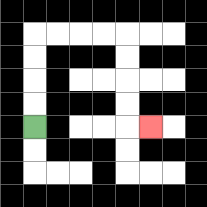{'start': '[1, 5]', 'end': '[6, 5]', 'path_directions': 'U,U,U,U,R,R,R,R,D,D,D,D,R', 'path_coordinates': '[[1, 5], [1, 4], [1, 3], [1, 2], [1, 1], [2, 1], [3, 1], [4, 1], [5, 1], [5, 2], [5, 3], [5, 4], [5, 5], [6, 5]]'}